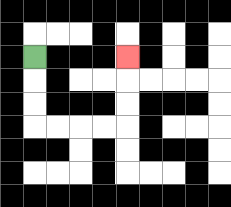{'start': '[1, 2]', 'end': '[5, 2]', 'path_directions': 'D,D,D,R,R,R,R,U,U,U', 'path_coordinates': '[[1, 2], [1, 3], [1, 4], [1, 5], [2, 5], [3, 5], [4, 5], [5, 5], [5, 4], [5, 3], [5, 2]]'}